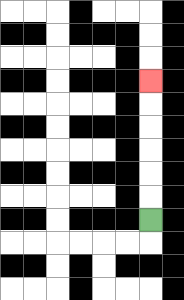{'start': '[6, 9]', 'end': '[6, 3]', 'path_directions': 'U,U,U,U,U,U', 'path_coordinates': '[[6, 9], [6, 8], [6, 7], [6, 6], [6, 5], [6, 4], [6, 3]]'}